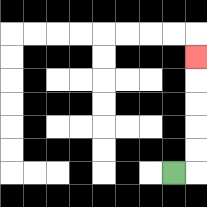{'start': '[7, 7]', 'end': '[8, 2]', 'path_directions': 'R,U,U,U,U,U', 'path_coordinates': '[[7, 7], [8, 7], [8, 6], [8, 5], [8, 4], [8, 3], [8, 2]]'}